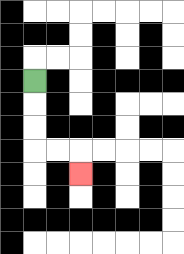{'start': '[1, 3]', 'end': '[3, 7]', 'path_directions': 'D,D,D,R,R,D', 'path_coordinates': '[[1, 3], [1, 4], [1, 5], [1, 6], [2, 6], [3, 6], [3, 7]]'}